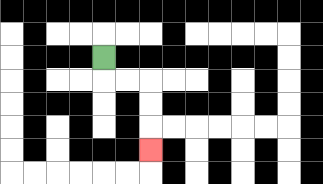{'start': '[4, 2]', 'end': '[6, 6]', 'path_directions': 'D,R,R,D,D,D', 'path_coordinates': '[[4, 2], [4, 3], [5, 3], [6, 3], [6, 4], [6, 5], [6, 6]]'}